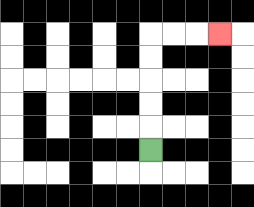{'start': '[6, 6]', 'end': '[9, 1]', 'path_directions': 'U,U,U,U,U,R,R,R', 'path_coordinates': '[[6, 6], [6, 5], [6, 4], [6, 3], [6, 2], [6, 1], [7, 1], [8, 1], [9, 1]]'}